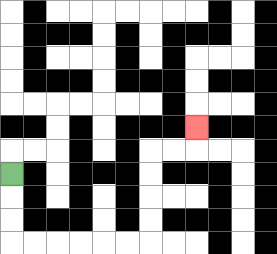{'start': '[0, 7]', 'end': '[8, 5]', 'path_directions': 'D,D,D,R,R,R,R,R,R,U,U,U,U,R,R,U', 'path_coordinates': '[[0, 7], [0, 8], [0, 9], [0, 10], [1, 10], [2, 10], [3, 10], [4, 10], [5, 10], [6, 10], [6, 9], [6, 8], [6, 7], [6, 6], [7, 6], [8, 6], [8, 5]]'}